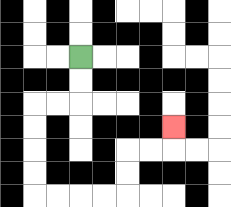{'start': '[3, 2]', 'end': '[7, 5]', 'path_directions': 'D,D,L,L,D,D,D,D,R,R,R,R,U,U,R,R,U', 'path_coordinates': '[[3, 2], [3, 3], [3, 4], [2, 4], [1, 4], [1, 5], [1, 6], [1, 7], [1, 8], [2, 8], [3, 8], [4, 8], [5, 8], [5, 7], [5, 6], [6, 6], [7, 6], [7, 5]]'}